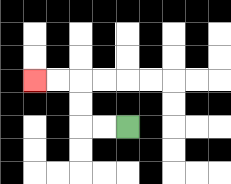{'start': '[5, 5]', 'end': '[1, 3]', 'path_directions': 'L,L,U,U,L,L', 'path_coordinates': '[[5, 5], [4, 5], [3, 5], [3, 4], [3, 3], [2, 3], [1, 3]]'}